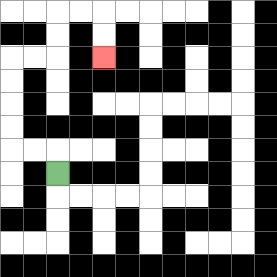{'start': '[2, 7]', 'end': '[4, 2]', 'path_directions': 'U,L,L,U,U,U,U,R,R,U,U,R,R,D,D', 'path_coordinates': '[[2, 7], [2, 6], [1, 6], [0, 6], [0, 5], [0, 4], [0, 3], [0, 2], [1, 2], [2, 2], [2, 1], [2, 0], [3, 0], [4, 0], [4, 1], [4, 2]]'}